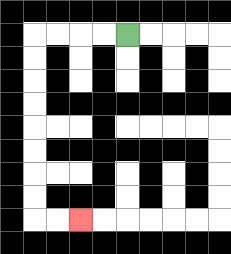{'start': '[5, 1]', 'end': '[3, 9]', 'path_directions': 'L,L,L,L,D,D,D,D,D,D,D,D,R,R', 'path_coordinates': '[[5, 1], [4, 1], [3, 1], [2, 1], [1, 1], [1, 2], [1, 3], [1, 4], [1, 5], [1, 6], [1, 7], [1, 8], [1, 9], [2, 9], [3, 9]]'}